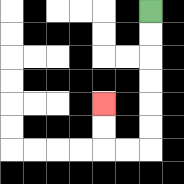{'start': '[6, 0]', 'end': '[4, 4]', 'path_directions': 'D,D,D,D,D,D,L,L,U,U', 'path_coordinates': '[[6, 0], [6, 1], [6, 2], [6, 3], [6, 4], [6, 5], [6, 6], [5, 6], [4, 6], [4, 5], [4, 4]]'}